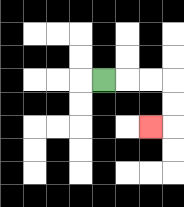{'start': '[4, 3]', 'end': '[6, 5]', 'path_directions': 'R,R,R,D,D,L', 'path_coordinates': '[[4, 3], [5, 3], [6, 3], [7, 3], [7, 4], [7, 5], [6, 5]]'}